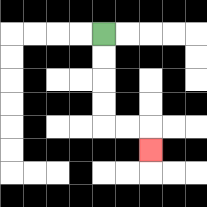{'start': '[4, 1]', 'end': '[6, 6]', 'path_directions': 'D,D,D,D,R,R,D', 'path_coordinates': '[[4, 1], [4, 2], [4, 3], [4, 4], [4, 5], [5, 5], [6, 5], [6, 6]]'}